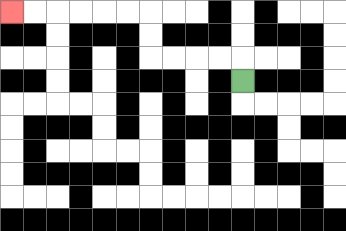{'start': '[10, 3]', 'end': '[0, 0]', 'path_directions': 'U,L,L,L,L,U,U,L,L,L,L,L,L', 'path_coordinates': '[[10, 3], [10, 2], [9, 2], [8, 2], [7, 2], [6, 2], [6, 1], [6, 0], [5, 0], [4, 0], [3, 0], [2, 0], [1, 0], [0, 0]]'}